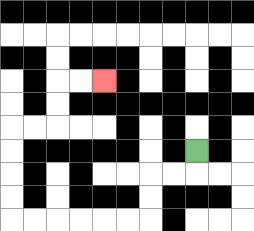{'start': '[8, 6]', 'end': '[4, 3]', 'path_directions': 'D,L,L,D,D,L,L,L,L,L,L,U,U,U,U,R,R,U,U,R,R', 'path_coordinates': '[[8, 6], [8, 7], [7, 7], [6, 7], [6, 8], [6, 9], [5, 9], [4, 9], [3, 9], [2, 9], [1, 9], [0, 9], [0, 8], [0, 7], [0, 6], [0, 5], [1, 5], [2, 5], [2, 4], [2, 3], [3, 3], [4, 3]]'}